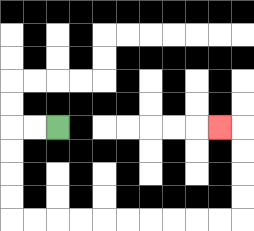{'start': '[2, 5]', 'end': '[9, 5]', 'path_directions': 'L,L,D,D,D,D,R,R,R,R,R,R,R,R,R,R,U,U,U,U,L', 'path_coordinates': '[[2, 5], [1, 5], [0, 5], [0, 6], [0, 7], [0, 8], [0, 9], [1, 9], [2, 9], [3, 9], [4, 9], [5, 9], [6, 9], [7, 9], [8, 9], [9, 9], [10, 9], [10, 8], [10, 7], [10, 6], [10, 5], [9, 5]]'}